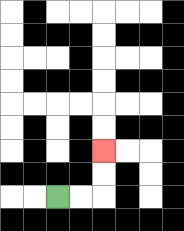{'start': '[2, 8]', 'end': '[4, 6]', 'path_directions': 'R,R,U,U', 'path_coordinates': '[[2, 8], [3, 8], [4, 8], [4, 7], [4, 6]]'}